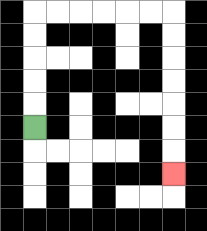{'start': '[1, 5]', 'end': '[7, 7]', 'path_directions': 'U,U,U,U,U,R,R,R,R,R,R,D,D,D,D,D,D,D', 'path_coordinates': '[[1, 5], [1, 4], [1, 3], [1, 2], [1, 1], [1, 0], [2, 0], [3, 0], [4, 0], [5, 0], [6, 0], [7, 0], [7, 1], [7, 2], [7, 3], [7, 4], [7, 5], [7, 6], [7, 7]]'}